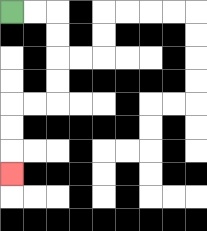{'start': '[0, 0]', 'end': '[0, 7]', 'path_directions': 'R,R,D,D,D,D,L,L,D,D,D', 'path_coordinates': '[[0, 0], [1, 0], [2, 0], [2, 1], [2, 2], [2, 3], [2, 4], [1, 4], [0, 4], [0, 5], [0, 6], [0, 7]]'}